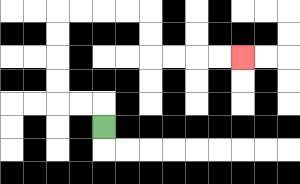{'start': '[4, 5]', 'end': '[10, 2]', 'path_directions': 'U,L,L,U,U,U,U,R,R,R,R,D,D,R,R,R,R', 'path_coordinates': '[[4, 5], [4, 4], [3, 4], [2, 4], [2, 3], [2, 2], [2, 1], [2, 0], [3, 0], [4, 0], [5, 0], [6, 0], [6, 1], [6, 2], [7, 2], [8, 2], [9, 2], [10, 2]]'}